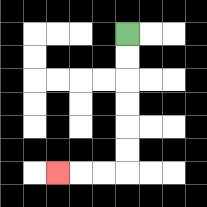{'start': '[5, 1]', 'end': '[2, 7]', 'path_directions': 'D,D,D,D,D,D,L,L,L', 'path_coordinates': '[[5, 1], [5, 2], [5, 3], [5, 4], [5, 5], [5, 6], [5, 7], [4, 7], [3, 7], [2, 7]]'}